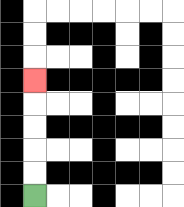{'start': '[1, 8]', 'end': '[1, 3]', 'path_directions': 'U,U,U,U,U', 'path_coordinates': '[[1, 8], [1, 7], [1, 6], [1, 5], [1, 4], [1, 3]]'}